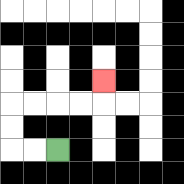{'start': '[2, 6]', 'end': '[4, 3]', 'path_directions': 'L,L,U,U,R,R,R,R,U', 'path_coordinates': '[[2, 6], [1, 6], [0, 6], [0, 5], [0, 4], [1, 4], [2, 4], [3, 4], [4, 4], [4, 3]]'}